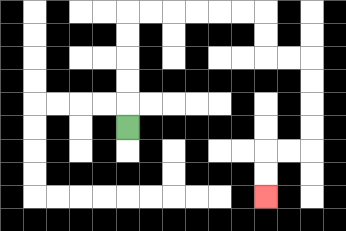{'start': '[5, 5]', 'end': '[11, 8]', 'path_directions': 'U,U,U,U,U,R,R,R,R,R,R,D,D,R,R,D,D,D,D,L,L,D,D', 'path_coordinates': '[[5, 5], [5, 4], [5, 3], [5, 2], [5, 1], [5, 0], [6, 0], [7, 0], [8, 0], [9, 0], [10, 0], [11, 0], [11, 1], [11, 2], [12, 2], [13, 2], [13, 3], [13, 4], [13, 5], [13, 6], [12, 6], [11, 6], [11, 7], [11, 8]]'}